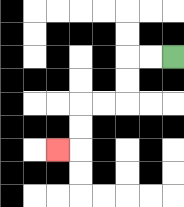{'start': '[7, 2]', 'end': '[2, 6]', 'path_directions': 'L,L,D,D,L,L,D,D,L', 'path_coordinates': '[[7, 2], [6, 2], [5, 2], [5, 3], [5, 4], [4, 4], [3, 4], [3, 5], [3, 6], [2, 6]]'}